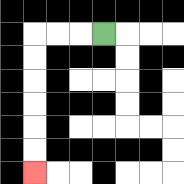{'start': '[4, 1]', 'end': '[1, 7]', 'path_directions': 'L,L,L,D,D,D,D,D,D', 'path_coordinates': '[[4, 1], [3, 1], [2, 1], [1, 1], [1, 2], [1, 3], [1, 4], [1, 5], [1, 6], [1, 7]]'}